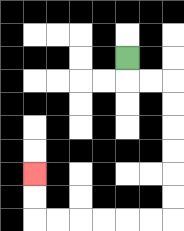{'start': '[5, 2]', 'end': '[1, 7]', 'path_directions': 'D,R,R,D,D,D,D,D,D,L,L,L,L,L,L,U,U', 'path_coordinates': '[[5, 2], [5, 3], [6, 3], [7, 3], [7, 4], [7, 5], [7, 6], [7, 7], [7, 8], [7, 9], [6, 9], [5, 9], [4, 9], [3, 9], [2, 9], [1, 9], [1, 8], [1, 7]]'}